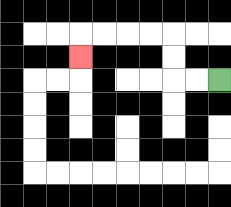{'start': '[9, 3]', 'end': '[3, 2]', 'path_directions': 'L,L,U,U,L,L,L,L,D', 'path_coordinates': '[[9, 3], [8, 3], [7, 3], [7, 2], [7, 1], [6, 1], [5, 1], [4, 1], [3, 1], [3, 2]]'}